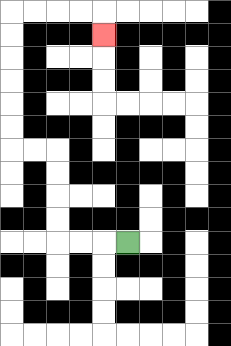{'start': '[5, 10]', 'end': '[4, 1]', 'path_directions': 'L,L,L,U,U,U,U,L,L,U,U,U,U,U,U,R,R,R,R,D', 'path_coordinates': '[[5, 10], [4, 10], [3, 10], [2, 10], [2, 9], [2, 8], [2, 7], [2, 6], [1, 6], [0, 6], [0, 5], [0, 4], [0, 3], [0, 2], [0, 1], [0, 0], [1, 0], [2, 0], [3, 0], [4, 0], [4, 1]]'}